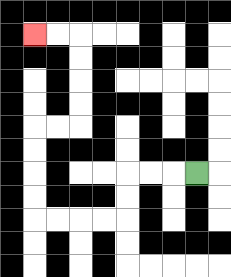{'start': '[8, 7]', 'end': '[1, 1]', 'path_directions': 'L,L,L,D,D,L,L,L,L,U,U,U,U,R,R,U,U,U,U,L,L', 'path_coordinates': '[[8, 7], [7, 7], [6, 7], [5, 7], [5, 8], [5, 9], [4, 9], [3, 9], [2, 9], [1, 9], [1, 8], [1, 7], [1, 6], [1, 5], [2, 5], [3, 5], [3, 4], [3, 3], [3, 2], [3, 1], [2, 1], [1, 1]]'}